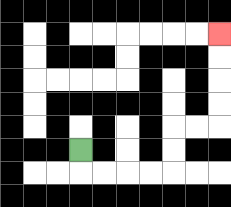{'start': '[3, 6]', 'end': '[9, 1]', 'path_directions': 'D,R,R,R,R,U,U,R,R,U,U,U,U', 'path_coordinates': '[[3, 6], [3, 7], [4, 7], [5, 7], [6, 7], [7, 7], [7, 6], [7, 5], [8, 5], [9, 5], [9, 4], [9, 3], [9, 2], [9, 1]]'}